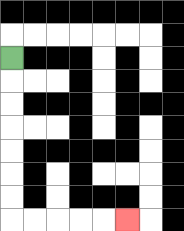{'start': '[0, 2]', 'end': '[5, 9]', 'path_directions': 'D,D,D,D,D,D,D,R,R,R,R,R', 'path_coordinates': '[[0, 2], [0, 3], [0, 4], [0, 5], [0, 6], [0, 7], [0, 8], [0, 9], [1, 9], [2, 9], [3, 9], [4, 9], [5, 9]]'}